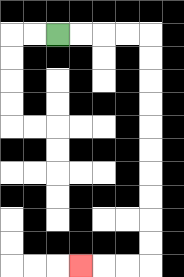{'start': '[2, 1]', 'end': '[3, 11]', 'path_directions': 'R,R,R,R,D,D,D,D,D,D,D,D,D,D,L,L,L', 'path_coordinates': '[[2, 1], [3, 1], [4, 1], [5, 1], [6, 1], [6, 2], [6, 3], [6, 4], [6, 5], [6, 6], [6, 7], [6, 8], [6, 9], [6, 10], [6, 11], [5, 11], [4, 11], [3, 11]]'}